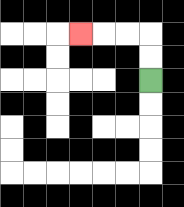{'start': '[6, 3]', 'end': '[3, 1]', 'path_directions': 'U,U,L,L,L', 'path_coordinates': '[[6, 3], [6, 2], [6, 1], [5, 1], [4, 1], [3, 1]]'}